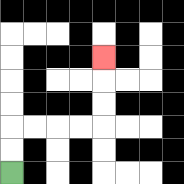{'start': '[0, 7]', 'end': '[4, 2]', 'path_directions': 'U,U,R,R,R,R,U,U,U', 'path_coordinates': '[[0, 7], [0, 6], [0, 5], [1, 5], [2, 5], [3, 5], [4, 5], [4, 4], [4, 3], [4, 2]]'}